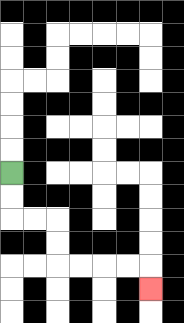{'start': '[0, 7]', 'end': '[6, 12]', 'path_directions': 'D,D,R,R,D,D,R,R,R,R,D', 'path_coordinates': '[[0, 7], [0, 8], [0, 9], [1, 9], [2, 9], [2, 10], [2, 11], [3, 11], [4, 11], [5, 11], [6, 11], [6, 12]]'}